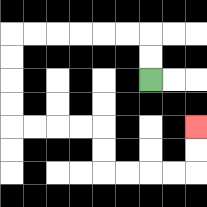{'start': '[6, 3]', 'end': '[8, 5]', 'path_directions': 'U,U,L,L,L,L,L,L,D,D,D,D,R,R,R,R,D,D,R,R,R,R,U,U', 'path_coordinates': '[[6, 3], [6, 2], [6, 1], [5, 1], [4, 1], [3, 1], [2, 1], [1, 1], [0, 1], [0, 2], [0, 3], [0, 4], [0, 5], [1, 5], [2, 5], [3, 5], [4, 5], [4, 6], [4, 7], [5, 7], [6, 7], [7, 7], [8, 7], [8, 6], [8, 5]]'}